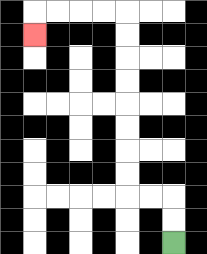{'start': '[7, 10]', 'end': '[1, 1]', 'path_directions': 'U,U,L,L,U,U,U,U,U,U,U,U,L,L,L,L,D', 'path_coordinates': '[[7, 10], [7, 9], [7, 8], [6, 8], [5, 8], [5, 7], [5, 6], [5, 5], [5, 4], [5, 3], [5, 2], [5, 1], [5, 0], [4, 0], [3, 0], [2, 0], [1, 0], [1, 1]]'}